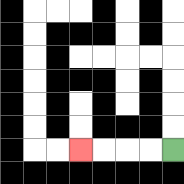{'start': '[7, 6]', 'end': '[3, 6]', 'path_directions': 'L,L,L,L', 'path_coordinates': '[[7, 6], [6, 6], [5, 6], [4, 6], [3, 6]]'}